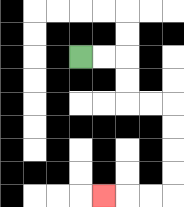{'start': '[3, 2]', 'end': '[4, 8]', 'path_directions': 'R,R,D,D,R,R,D,D,D,D,L,L,L', 'path_coordinates': '[[3, 2], [4, 2], [5, 2], [5, 3], [5, 4], [6, 4], [7, 4], [7, 5], [7, 6], [7, 7], [7, 8], [6, 8], [5, 8], [4, 8]]'}